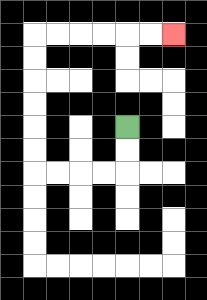{'start': '[5, 5]', 'end': '[7, 1]', 'path_directions': 'D,D,L,L,L,L,U,U,U,U,U,U,R,R,R,R,R,R', 'path_coordinates': '[[5, 5], [5, 6], [5, 7], [4, 7], [3, 7], [2, 7], [1, 7], [1, 6], [1, 5], [1, 4], [1, 3], [1, 2], [1, 1], [2, 1], [3, 1], [4, 1], [5, 1], [6, 1], [7, 1]]'}